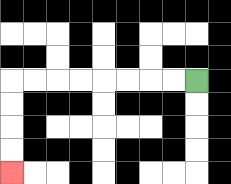{'start': '[8, 3]', 'end': '[0, 7]', 'path_directions': 'L,L,L,L,L,L,L,L,D,D,D,D', 'path_coordinates': '[[8, 3], [7, 3], [6, 3], [5, 3], [4, 3], [3, 3], [2, 3], [1, 3], [0, 3], [0, 4], [0, 5], [0, 6], [0, 7]]'}